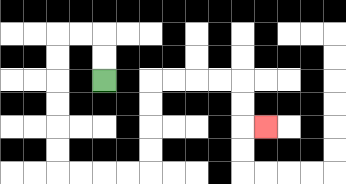{'start': '[4, 3]', 'end': '[11, 5]', 'path_directions': 'U,U,L,L,D,D,D,D,D,D,R,R,R,R,U,U,U,U,R,R,R,R,D,D,R', 'path_coordinates': '[[4, 3], [4, 2], [4, 1], [3, 1], [2, 1], [2, 2], [2, 3], [2, 4], [2, 5], [2, 6], [2, 7], [3, 7], [4, 7], [5, 7], [6, 7], [6, 6], [6, 5], [6, 4], [6, 3], [7, 3], [8, 3], [9, 3], [10, 3], [10, 4], [10, 5], [11, 5]]'}